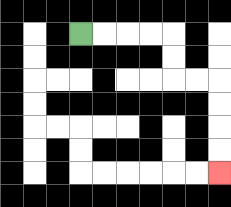{'start': '[3, 1]', 'end': '[9, 7]', 'path_directions': 'R,R,R,R,D,D,R,R,D,D,D,D', 'path_coordinates': '[[3, 1], [4, 1], [5, 1], [6, 1], [7, 1], [7, 2], [7, 3], [8, 3], [9, 3], [9, 4], [9, 5], [9, 6], [9, 7]]'}